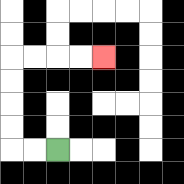{'start': '[2, 6]', 'end': '[4, 2]', 'path_directions': 'L,L,U,U,U,U,R,R,R,R', 'path_coordinates': '[[2, 6], [1, 6], [0, 6], [0, 5], [0, 4], [0, 3], [0, 2], [1, 2], [2, 2], [3, 2], [4, 2]]'}